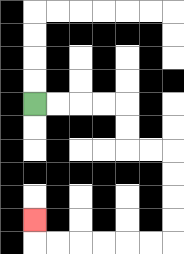{'start': '[1, 4]', 'end': '[1, 9]', 'path_directions': 'R,R,R,R,D,D,R,R,D,D,D,D,L,L,L,L,L,L,U', 'path_coordinates': '[[1, 4], [2, 4], [3, 4], [4, 4], [5, 4], [5, 5], [5, 6], [6, 6], [7, 6], [7, 7], [7, 8], [7, 9], [7, 10], [6, 10], [5, 10], [4, 10], [3, 10], [2, 10], [1, 10], [1, 9]]'}